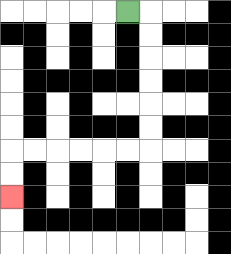{'start': '[5, 0]', 'end': '[0, 8]', 'path_directions': 'R,D,D,D,D,D,D,L,L,L,L,L,L,D,D', 'path_coordinates': '[[5, 0], [6, 0], [6, 1], [6, 2], [6, 3], [6, 4], [6, 5], [6, 6], [5, 6], [4, 6], [3, 6], [2, 6], [1, 6], [0, 6], [0, 7], [0, 8]]'}